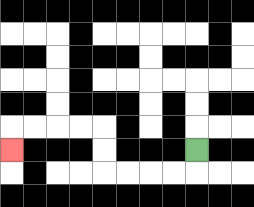{'start': '[8, 6]', 'end': '[0, 6]', 'path_directions': 'D,L,L,L,L,U,U,L,L,L,L,D', 'path_coordinates': '[[8, 6], [8, 7], [7, 7], [6, 7], [5, 7], [4, 7], [4, 6], [4, 5], [3, 5], [2, 5], [1, 5], [0, 5], [0, 6]]'}